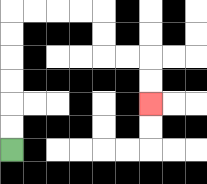{'start': '[0, 6]', 'end': '[6, 4]', 'path_directions': 'U,U,U,U,U,U,R,R,R,R,D,D,R,R,D,D', 'path_coordinates': '[[0, 6], [0, 5], [0, 4], [0, 3], [0, 2], [0, 1], [0, 0], [1, 0], [2, 0], [3, 0], [4, 0], [4, 1], [4, 2], [5, 2], [6, 2], [6, 3], [6, 4]]'}